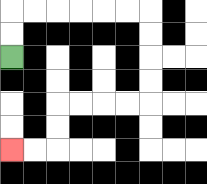{'start': '[0, 2]', 'end': '[0, 6]', 'path_directions': 'U,U,R,R,R,R,R,R,D,D,D,D,L,L,L,L,D,D,L,L', 'path_coordinates': '[[0, 2], [0, 1], [0, 0], [1, 0], [2, 0], [3, 0], [4, 0], [5, 0], [6, 0], [6, 1], [6, 2], [6, 3], [6, 4], [5, 4], [4, 4], [3, 4], [2, 4], [2, 5], [2, 6], [1, 6], [0, 6]]'}